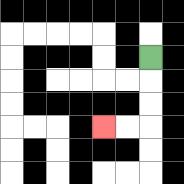{'start': '[6, 2]', 'end': '[4, 5]', 'path_directions': 'D,D,D,L,L', 'path_coordinates': '[[6, 2], [6, 3], [6, 4], [6, 5], [5, 5], [4, 5]]'}